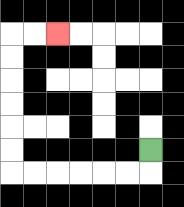{'start': '[6, 6]', 'end': '[2, 1]', 'path_directions': 'D,L,L,L,L,L,L,U,U,U,U,U,U,R,R', 'path_coordinates': '[[6, 6], [6, 7], [5, 7], [4, 7], [3, 7], [2, 7], [1, 7], [0, 7], [0, 6], [0, 5], [0, 4], [0, 3], [0, 2], [0, 1], [1, 1], [2, 1]]'}